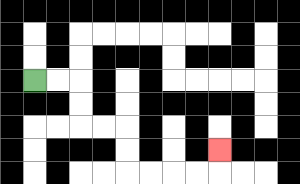{'start': '[1, 3]', 'end': '[9, 6]', 'path_directions': 'R,R,D,D,R,R,D,D,R,R,R,R,U', 'path_coordinates': '[[1, 3], [2, 3], [3, 3], [3, 4], [3, 5], [4, 5], [5, 5], [5, 6], [5, 7], [6, 7], [7, 7], [8, 7], [9, 7], [9, 6]]'}